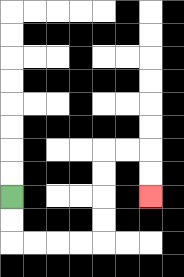{'start': '[0, 8]', 'end': '[6, 8]', 'path_directions': 'D,D,R,R,R,R,U,U,U,U,R,R,D,D', 'path_coordinates': '[[0, 8], [0, 9], [0, 10], [1, 10], [2, 10], [3, 10], [4, 10], [4, 9], [4, 8], [4, 7], [4, 6], [5, 6], [6, 6], [6, 7], [6, 8]]'}